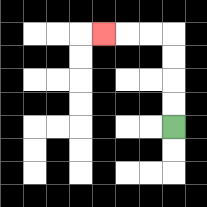{'start': '[7, 5]', 'end': '[4, 1]', 'path_directions': 'U,U,U,U,L,L,L', 'path_coordinates': '[[7, 5], [7, 4], [7, 3], [7, 2], [7, 1], [6, 1], [5, 1], [4, 1]]'}